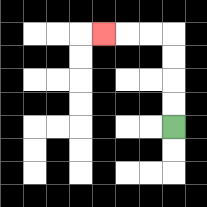{'start': '[7, 5]', 'end': '[4, 1]', 'path_directions': 'U,U,U,U,L,L,L', 'path_coordinates': '[[7, 5], [7, 4], [7, 3], [7, 2], [7, 1], [6, 1], [5, 1], [4, 1]]'}